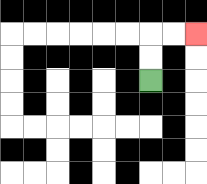{'start': '[6, 3]', 'end': '[8, 1]', 'path_directions': 'U,U,R,R', 'path_coordinates': '[[6, 3], [6, 2], [6, 1], [7, 1], [8, 1]]'}